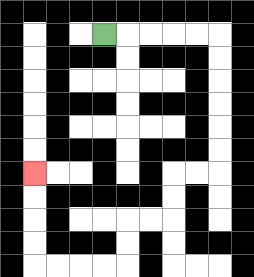{'start': '[4, 1]', 'end': '[1, 7]', 'path_directions': 'R,R,R,R,R,D,D,D,D,D,D,L,L,D,D,L,L,D,D,L,L,L,L,U,U,U,U', 'path_coordinates': '[[4, 1], [5, 1], [6, 1], [7, 1], [8, 1], [9, 1], [9, 2], [9, 3], [9, 4], [9, 5], [9, 6], [9, 7], [8, 7], [7, 7], [7, 8], [7, 9], [6, 9], [5, 9], [5, 10], [5, 11], [4, 11], [3, 11], [2, 11], [1, 11], [1, 10], [1, 9], [1, 8], [1, 7]]'}